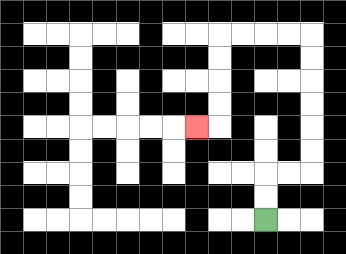{'start': '[11, 9]', 'end': '[8, 5]', 'path_directions': 'U,U,R,R,U,U,U,U,U,U,L,L,L,L,D,D,D,D,L', 'path_coordinates': '[[11, 9], [11, 8], [11, 7], [12, 7], [13, 7], [13, 6], [13, 5], [13, 4], [13, 3], [13, 2], [13, 1], [12, 1], [11, 1], [10, 1], [9, 1], [9, 2], [9, 3], [9, 4], [9, 5], [8, 5]]'}